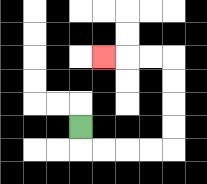{'start': '[3, 5]', 'end': '[4, 2]', 'path_directions': 'D,R,R,R,R,U,U,U,U,L,L,L', 'path_coordinates': '[[3, 5], [3, 6], [4, 6], [5, 6], [6, 6], [7, 6], [7, 5], [7, 4], [7, 3], [7, 2], [6, 2], [5, 2], [4, 2]]'}